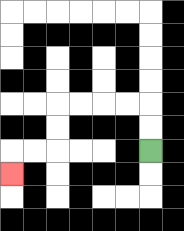{'start': '[6, 6]', 'end': '[0, 7]', 'path_directions': 'U,U,L,L,L,L,D,D,L,L,D', 'path_coordinates': '[[6, 6], [6, 5], [6, 4], [5, 4], [4, 4], [3, 4], [2, 4], [2, 5], [2, 6], [1, 6], [0, 6], [0, 7]]'}